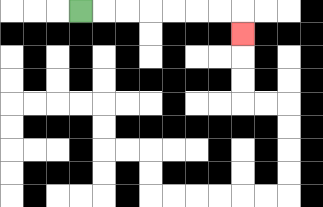{'start': '[3, 0]', 'end': '[10, 1]', 'path_directions': 'R,R,R,R,R,R,R,D', 'path_coordinates': '[[3, 0], [4, 0], [5, 0], [6, 0], [7, 0], [8, 0], [9, 0], [10, 0], [10, 1]]'}